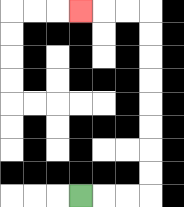{'start': '[3, 8]', 'end': '[3, 0]', 'path_directions': 'R,R,R,U,U,U,U,U,U,U,U,L,L,L', 'path_coordinates': '[[3, 8], [4, 8], [5, 8], [6, 8], [6, 7], [6, 6], [6, 5], [6, 4], [6, 3], [6, 2], [6, 1], [6, 0], [5, 0], [4, 0], [3, 0]]'}